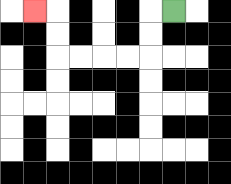{'start': '[7, 0]', 'end': '[1, 0]', 'path_directions': 'L,D,D,L,L,L,L,U,U,L', 'path_coordinates': '[[7, 0], [6, 0], [6, 1], [6, 2], [5, 2], [4, 2], [3, 2], [2, 2], [2, 1], [2, 0], [1, 0]]'}